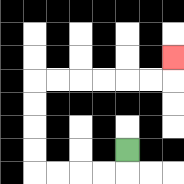{'start': '[5, 6]', 'end': '[7, 2]', 'path_directions': 'D,L,L,L,L,U,U,U,U,R,R,R,R,R,R,U', 'path_coordinates': '[[5, 6], [5, 7], [4, 7], [3, 7], [2, 7], [1, 7], [1, 6], [1, 5], [1, 4], [1, 3], [2, 3], [3, 3], [4, 3], [5, 3], [6, 3], [7, 3], [7, 2]]'}